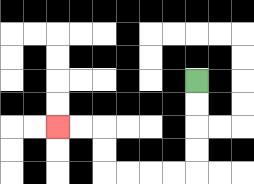{'start': '[8, 3]', 'end': '[2, 5]', 'path_directions': 'D,D,D,D,L,L,L,L,U,U,L,L', 'path_coordinates': '[[8, 3], [8, 4], [8, 5], [8, 6], [8, 7], [7, 7], [6, 7], [5, 7], [4, 7], [4, 6], [4, 5], [3, 5], [2, 5]]'}